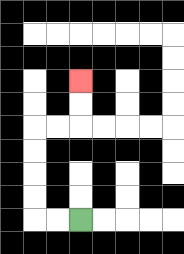{'start': '[3, 9]', 'end': '[3, 3]', 'path_directions': 'L,L,U,U,U,U,R,R,U,U', 'path_coordinates': '[[3, 9], [2, 9], [1, 9], [1, 8], [1, 7], [1, 6], [1, 5], [2, 5], [3, 5], [3, 4], [3, 3]]'}